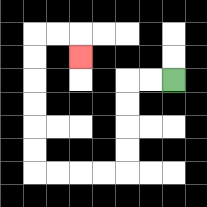{'start': '[7, 3]', 'end': '[3, 2]', 'path_directions': 'L,L,D,D,D,D,L,L,L,L,U,U,U,U,U,U,R,R,D', 'path_coordinates': '[[7, 3], [6, 3], [5, 3], [5, 4], [5, 5], [5, 6], [5, 7], [4, 7], [3, 7], [2, 7], [1, 7], [1, 6], [1, 5], [1, 4], [1, 3], [1, 2], [1, 1], [2, 1], [3, 1], [3, 2]]'}